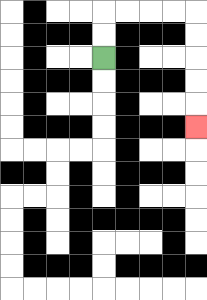{'start': '[4, 2]', 'end': '[8, 5]', 'path_directions': 'U,U,R,R,R,R,D,D,D,D,D', 'path_coordinates': '[[4, 2], [4, 1], [4, 0], [5, 0], [6, 0], [7, 0], [8, 0], [8, 1], [8, 2], [8, 3], [8, 4], [8, 5]]'}